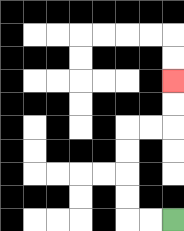{'start': '[7, 9]', 'end': '[7, 3]', 'path_directions': 'L,L,U,U,U,U,R,R,U,U', 'path_coordinates': '[[7, 9], [6, 9], [5, 9], [5, 8], [5, 7], [5, 6], [5, 5], [6, 5], [7, 5], [7, 4], [7, 3]]'}